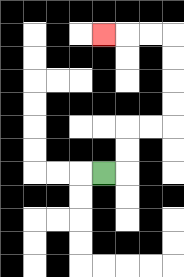{'start': '[4, 7]', 'end': '[4, 1]', 'path_directions': 'R,U,U,R,R,U,U,U,U,L,L,L', 'path_coordinates': '[[4, 7], [5, 7], [5, 6], [5, 5], [6, 5], [7, 5], [7, 4], [7, 3], [7, 2], [7, 1], [6, 1], [5, 1], [4, 1]]'}